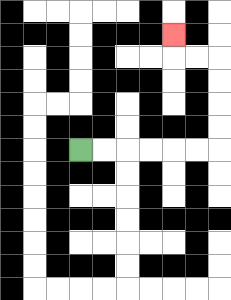{'start': '[3, 6]', 'end': '[7, 1]', 'path_directions': 'R,R,R,R,R,R,U,U,U,U,L,L,U', 'path_coordinates': '[[3, 6], [4, 6], [5, 6], [6, 6], [7, 6], [8, 6], [9, 6], [9, 5], [9, 4], [9, 3], [9, 2], [8, 2], [7, 2], [7, 1]]'}